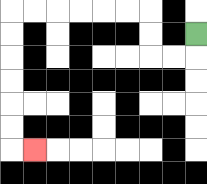{'start': '[8, 1]', 'end': '[1, 6]', 'path_directions': 'D,L,L,U,U,L,L,L,L,L,L,D,D,D,D,D,D,R', 'path_coordinates': '[[8, 1], [8, 2], [7, 2], [6, 2], [6, 1], [6, 0], [5, 0], [4, 0], [3, 0], [2, 0], [1, 0], [0, 0], [0, 1], [0, 2], [0, 3], [0, 4], [0, 5], [0, 6], [1, 6]]'}